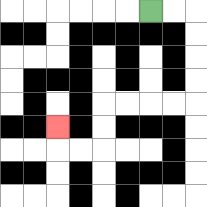{'start': '[6, 0]', 'end': '[2, 5]', 'path_directions': 'R,R,D,D,D,D,L,L,L,L,D,D,L,L,U', 'path_coordinates': '[[6, 0], [7, 0], [8, 0], [8, 1], [8, 2], [8, 3], [8, 4], [7, 4], [6, 4], [5, 4], [4, 4], [4, 5], [4, 6], [3, 6], [2, 6], [2, 5]]'}